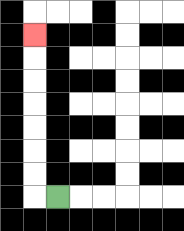{'start': '[2, 8]', 'end': '[1, 1]', 'path_directions': 'L,U,U,U,U,U,U,U', 'path_coordinates': '[[2, 8], [1, 8], [1, 7], [1, 6], [1, 5], [1, 4], [1, 3], [1, 2], [1, 1]]'}